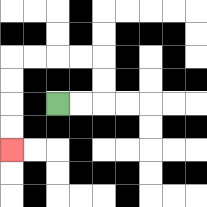{'start': '[2, 4]', 'end': '[0, 6]', 'path_directions': 'R,R,U,U,L,L,L,L,D,D,D,D', 'path_coordinates': '[[2, 4], [3, 4], [4, 4], [4, 3], [4, 2], [3, 2], [2, 2], [1, 2], [0, 2], [0, 3], [0, 4], [0, 5], [0, 6]]'}